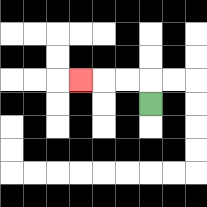{'start': '[6, 4]', 'end': '[3, 3]', 'path_directions': 'U,L,L,L', 'path_coordinates': '[[6, 4], [6, 3], [5, 3], [4, 3], [3, 3]]'}